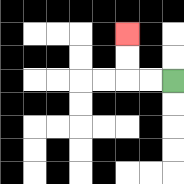{'start': '[7, 3]', 'end': '[5, 1]', 'path_directions': 'L,L,U,U', 'path_coordinates': '[[7, 3], [6, 3], [5, 3], [5, 2], [5, 1]]'}